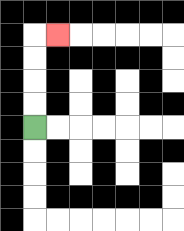{'start': '[1, 5]', 'end': '[2, 1]', 'path_directions': 'U,U,U,U,R', 'path_coordinates': '[[1, 5], [1, 4], [1, 3], [1, 2], [1, 1], [2, 1]]'}